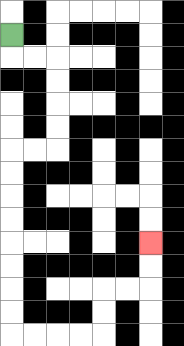{'start': '[0, 1]', 'end': '[6, 10]', 'path_directions': 'D,R,R,D,D,D,D,L,L,D,D,D,D,D,D,D,D,R,R,R,R,U,U,R,R,U,U', 'path_coordinates': '[[0, 1], [0, 2], [1, 2], [2, 2], [2, 3], [2, 4], [2, 5], [2, 6], [1, 6], [0, 6], [0, 7], [0, 8], [0, 9], [0, 10], [0, 11], [0, 12], [0, 13], [0, 14], [1, 14], [2, 14], [3, 14], [4, 14], [4, 13], [4, 12], [5, 12], [6, 12], [6, 11], [6, 10]]'}